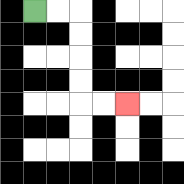{'start': '[1, 0]', 'end': '[5, 4]', 'path_directions': 'R,R,D,D,D,D,R,R', 'path_coordinates': '[[1, 0], [2, 0], [3, 0], [3, 1], [3, 2], [3, 3], [3, 4], [4, 4], [5, 4]]'}